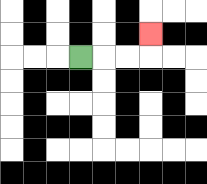{'start': '[3, 2]', 'end': '[6, 1]', 'path_directions': 'R,R,R,U', 'path_coordinates': '[[3, 2], [4, 2], [5, 2], [6, 2], [6, 1]]'}